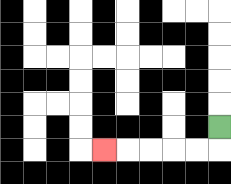{'start': '[9, 5]', 'end': '[4, 6]', 'path_directions': 'D,L,L,L,L,L', 'path_coordinates': '[[9, 5], [9, 6], [8, 6], [7, 6], [6, 6], [5, 6], [4, 6]]'}